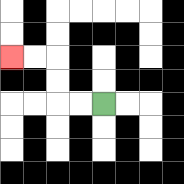{'start': '[4, 4]', 'end': '[0, 2]', 'path_directions': 'L,L,U,U,L,L', 'path_coordinates': '[[4, 4], [3, 4], [2, 4], [2, 3], [2, 2], [1, 2], [0, 2]]'}